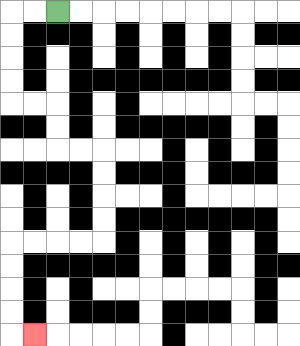{'start': '[2, 0]', 'end': '[1, 14]', 'path_directions': 'L,L,D,D,D,D,R,R,D,D,R,R,D,D,D,D,L,L,L,L,D,D,D,D,R', 'path_coordinates': '[[2, 0], [1, 0], [0, 0], [0, 1], [0, 2], [0, 3], [0, 4], [1, 4], [2, 4], [2, 5], [2, 6], [3, 6], [4, 6], [4, 7], [4, 8], [4, 9], [4, 10], [3, 10], [2, 10], [1, 10], [0, 10], [0, 11], [0, 12], [0, 13], [0, 14], [1, 14]]'}